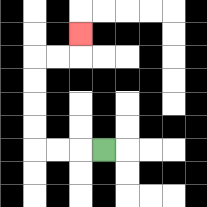{'start': '[4, 6]', 'end': '[3, 1]', 'path_directions': 'L,L,L,U,U,U,U,R,R,U', 'path_coordinates': '[[4, 6], [3, 6], [2, 6], [1, 6], [1, 5], [1, 4], [1, 3], [1, 2], [2, 2], [3, 2], [3, 1]]'}